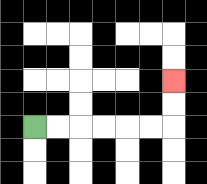{'start': '[1, 5]', 'end': '[7, 3]', 'path_directions': 'R,R,R,R,R,R,U,U', 'path_coordinates': '[[1, 5], [2, 5], [3, 5], [4, 5], [5, 5], [6, 5], [7, 5], [7, 4], [7, 3]]'}